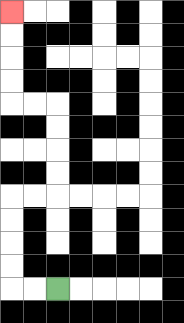{'start': '[2, 12]', 'end': '[0, 0]', 'path_directions': 'L,L,U,U,U,U,R,R,U,U,U,U,L,L,U,U,U,U', 'path_coordinates': '[[2, 12], [1, 12], [0, 12], [0, 11], [0, 10], [0, 9], [0, 8], [1, 8], [2, 8], [2, 7], [2, 6], [2, 5], [2, 4], [1, 4], [0, 4], [0, 3], [0, 2], [0, 1], [0, 0]]'}